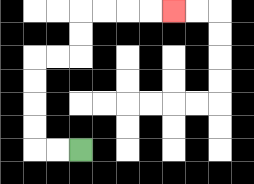{'start': '[3, 6]', 'end': '[7, 0]', 'path_directions': 'L,L,U,U,U,U,R,R,U,U,R,R,R,R', 'path_coordinates': '[[3, 6], [2, 6], [1, 6], [1, 5], [1, 4], [1, 3], [1, 2], [2, 2], [3, 2], [3, 1], [3, 0], [4, 0], [5, 0], [6, 0], [7, 0]]'}